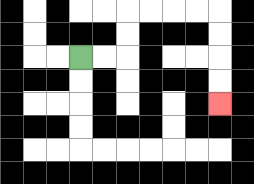{'start': '[3, 2]', 'end': '[9, 4]', 'path_directions': 'R,R,U,U,R,R,R,R,D,D,D,D', 'path_coordinates': '[[3, 2], [4, 2], [5, 2], [5, 1], [5, 0], [6, 0], [7, 0], [8, 0], [9, 0], [9, 1], [9, 2], [9, 3], [9, 4]]'}